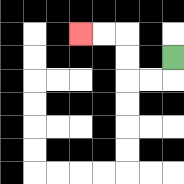{'start': '[7, 2]', 'end': '[3, 1]', 'path_directions': 'D,L,L,U,U,L,L', 'path_coordinates': '[[7, 2], [7, 3], [6, 3], [5, 3], [5, 2], [5, 1], [4, 1], [3, 1]]'}